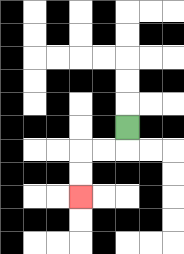{'start': '[5, 5]', 'end': '[3, 8]', 'path_directions': 'D,L,L,D,D', 'path_coordinates': '[[5, 5], [5, 6], [4, 6], [3, 6], [3, 7], [3, 8]]'}